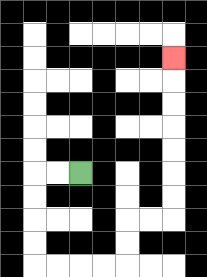{'start': '[3, 7]', 'end': '[7, 2]', 'path_directions': 'L,L,D,D,D,D,R,R,R,R,U,U,R,R,U,U,U,U,U,U,U', 'path_coordinates': '[[3, 7], [2, 7], [1, 7], [1, 8], [1, 9], [1, 10], [1, 11], [2, 11], [3, 11], [4, 11], [5, 11], [5, 10], [5, 9], [6, 9], [7, 9], [7, 8], [7, 7], [7, 6], [7, 5], [7, 4], [7, 3], [7, 2]]'}